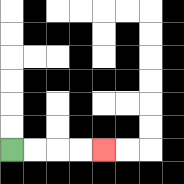{'start': '[0, 6]', 'end': '[4, 6]', 'path_directions': 'R,R,R,R', 'path_coordinates': '[[0, 6], [1, 6], [2, 6], [3, 6], [4, 6]]'}